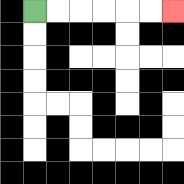{'start': '[1, 0]', 'end': '[7, 0]', 'path_directions': 'R,R,R,R,R,R', 'path_coordinates': '[[1, 0], [2, 0], [3, 0], [4, 0], [5, 0], [6, 0], [7, 0]]'}